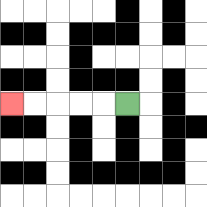{'start': '[5, 4]', 'end': '[0, 4]', 'path_directions': 'L,L,L,L,L', 'path_coordinates': '[[5, 4], [4, 4], [3, 4], [2, 4], [1, 4], [0, 4]]'}